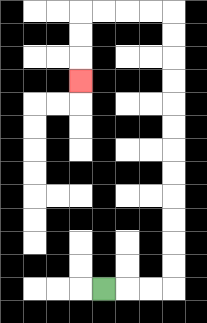{'start': '[4, 12]', 'end': '[3, 3]', 'path_directions': 'R,R,R,U,U,U,U,U,U,U,U,U,U,U,U,L,L,L,L,D,D,D', 'path_coordinates': '[[4, 12], [5, 12], [6, 12], [7, 12], [7, 11], [7, 10], [7, 9], [7, 8], [7, 7], [7, 6], [7, 5], [7, 4], [7, 3], [7, 2], [7, 1], [7, 0], [6, 0], [5, 0], [4, 0], [3, 0], [3, 1], [3, 2], [3, 3]]'}